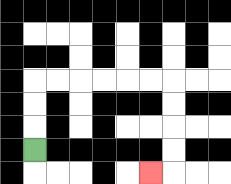{'start': '[1, 6]', 'end': '[6, 7]', 'path_directions': 'U,U,U,R,R,R,R,R,R,D,D,D,D,L', 'path_coordinates': '[[1, 6], [1, 5], [1, 4], [1, 3], [2, 3], [3, 3], [4, 3], [5, 3], [6, 3], [7, 3], [7, 4], [7, 5], [7, 6], [7, 7], [6, 7]]'}